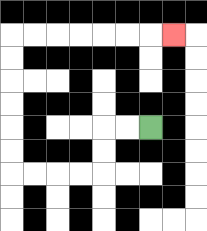{'start': '[6, 5]', 'end': '[7, 1]', 'path_directions': 'L,L,D,D,L,L,L,L,U,U,U,U,U,U,R,R,R,R,R,R,R', 'path_coordinates': '[[6, 5], [5, 5], [4, 5], [4, 6], [4, 7], [3, 7], [2, 7], [1, 7], [0, 7], [0, 6], [0, 5], [0, 4], [0, 3], [0, 2], [0, 1], [1, 1], [2, 1], [3, 1], [4, 1], [5, 1], [6, 1], [7, 1]]'}